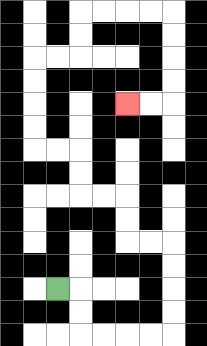{'start': '[2, 12]', 'end': '[5, 4]', 'path_directions': 'R,D,D,R,R,R,R,U,U,U,U,L,L,U,U,L,L,U,U,L,L,U,U,U,U,R,R,U,U,R,R,R,R,D,D,D,D,L,L', 'path_coordinates': '[[2, 12], [3, 12], [3, 13], [3, 14], [4, 14], [5, 14], [6, 14], [7, 14], [7, 13], [7, 12], [7, 11], [7, 10], [6, 10], [5, 10], [5, 9], [5, 8], [4, 8], [3, 8], [3, 7], [3, 6], [2, 6], [1, 6], [1, 5], [1, 4], [1, 3], [1, 2], [2, 2], [3, 2], [3, 1], [3, 0], [4, 0], [5, 0], [6, 0], [7, 0], [7, 1], [7, 2], [7, 3], [7, 4], [6, 4], [5, 4]]'}